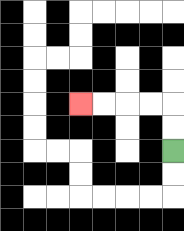{'start': '[7, 6]', 'end': '[3, 4]', 'path_directions': 'U,U,L,L,L,L', 'path_coordinates': '[[7, 6], [7, 5], [7, 4], [6, 4], [5, 4], [4, 4], [3, 4]]'}